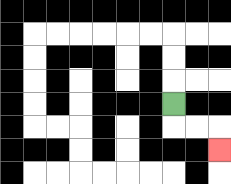{'start': '[7, 4]', 'end': '[9, 6]', 'path_directions': 'D,R,R,D', 'path_coordinates': '[[7, 4], [7, 5], [8, 5], [9, 5], [9, 6]]'}